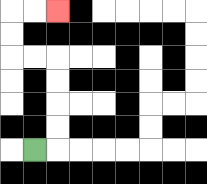{'start': '[1, 6]', 'end': '[2, 0]', 'path_directions': 'R,U,U,U,U,L,L,U,U,R,R', 'path_coordinates': '[[1, 6], [2, 6], [2, 5], [2, 4], [2, 3], [2, 2], [1, 2], [0, 2], [0, 1], [0, 0], [1, 0], [2, 0]]'}